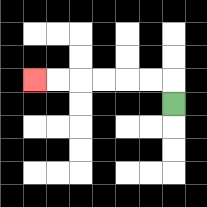{'start': '[7, 4]', 'end': '[1, 3]', 'path_directions': 'U,L,L,L,L,L,L', 'path_coordinates': '[[7, 4], [7, 3], [6, 3], [5, 3], [4, 3], [3, 3], [2, 3], [1, 3]]'}